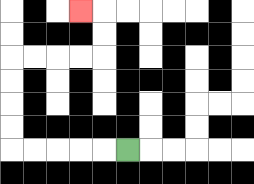{'start': '[5, 6]', 'end': '[3, 0]', 'path_directions': 'L,L,L,L,L,U,U,U,U,R,R,R,R,U,U,L', 'path_coordinates': '[[5, 6], [4, 6], [3, 6], [2, 6], [1, 6], [0, 6], [0, 5], [0, 4], [0, 3], [0, 2], [1, 2], [2, 2], [3, 2], [4, 2], [4, 1], [4, 0], [3, 0]]'}